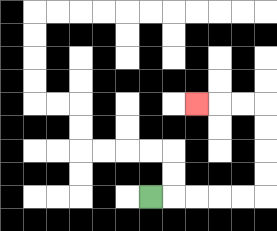{'start': '[6, 8]', 'end': '[8, 4]', 'path_directions': 'R,R,R,R,R,U,U,U,U,L,L,L', 'path_coordinates': '[[6, 8], [7, 8], [8, 8], [9, 8], [10, 8], [11, 8], [11, 7], [11, 6], [11, 5], [11, 4], [10, 4], [9, 4], [8, 4]]'}